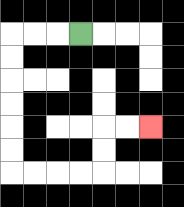{'start': '[3, 1]', 'end': '[6, 5]', 'path_directions': 'L,L,L,D,D,D,D,D,D,R,R,R,R,U,U,R,R', 'path_coordinates': '[[3, 1], [2, 1], [1, 1], [0, 1], [0, 2], [0, 3], [0, 4], [0, 5], [0, 6], [0, 7], [1, 7], [2, 7], [3, 7], [4, 7], [4, 6], [4, 5], [5, 5], [6, 5]]'}